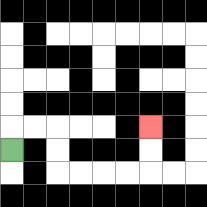{'start': '[0, 6]', 'end': '[6, 5]', 'path_directions': 'U,R,R,D,D,R,R,R,R,U,U', 'path_coordinates': '[[0, 6], [0, 5], [1, 5], [2, 5], [2, 6], [2, 7], [3, 7], [4, 7], [5, 7], [6, 7], [6, 6], [6, 5]]'}